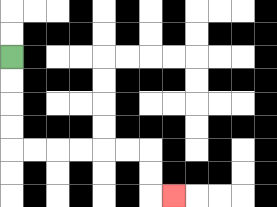{'start': '[0, 2]', 'end': '[7, 8]', 'path_directions': 'D,D,D,D,R,R,R,R,R,R,D,D,R', 'path_coordinates': '[[0, 2], [0, 3], [0, 4], [0, 5], [0, 6], [1, 6], [2, 6], [3, 6], [4, 6], [5, 6], [6, 6], [6, 7], [6, 8], [7, 8]]'}